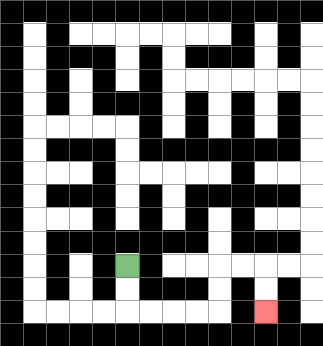{'start': '[5, 11]', 'end': '[11, 13]', 'path_directions': 'D,D,R,R,R,R,U,U,R,R,D,D', 'path_coordinates': '[[5, 11], [5, 12], [5, 13], [6, 13], [7, 13], [8, 13], [9, 13], [9, 12], [9, 11], [10, 11], [11, 11], [11, 12], [11, 13]]'}